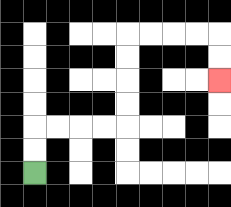{'start': '[1, 7]', 'end': '[9, 3]', 'path_directions': 'U,U,R,R,R,R,U,U,U,U,R,R,R,R,D,D', 'path_coordinates': '[[1, 7], [1, 6], [1, 5], [2, 5], [3, 5], [4, 5], [5, 5], [5, 4], [5, 3], [5, 2], [5, 1], [6, 1], [7, 1], [8, 1], [9, 1], [9, 2], [9, 3]]'}